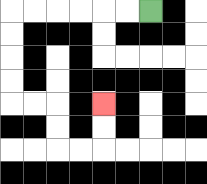{'start': '[6, 0]', 'end': '[4, 4]', 'path_directions': 'L,L,L,L,L,L,D,D,D,D,R,R,D,D,R,R,U,U', 'path_coordinates': '[[6, 0], [5, 0], [4, 0], [3, 0], [2, 0], [1, 0], [0, 0], [0, 1], [0, 2], [0, 3], [0, 4], [1, 4], [2, 4], [2, 5], [2, 6], [3, 6], [4, 6], [4, 5], [4, 4]]'}